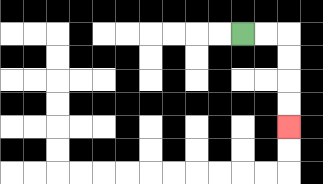{'start': '[10, 1]', 'end': '[12, 5]', 'path_directions': 'R,R,D,D,D,D', 'path_coordinates': '[[10, 1], [11, 1], [12, 1], [12, 2], [12, 3], [12, 4], [12, 5]]'}